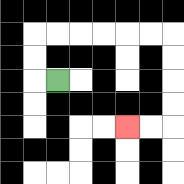{'start': '[2, 3]', 'end': '[5, 5]', 'path_directions': 'L,U,U,R,R,R,R,R,R,D,D,D,D,L,L', 'path_coordinates': '[[2, 3], [1, 3], [1, 2], [1, 1], [2, 1], [3, 1], [4, 1], [5, 1], [6, 1], [7, 1], [7, 2], [7, 3], [7, 4], [7, 5], [6, 5], [5, 5]]'}